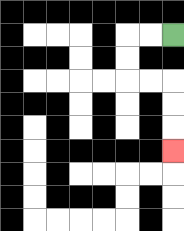{'start': '[7, 1]', 'end': '[7, 6]', 'path_directions': 'L,L,D,D,R,R,D,D,D', 'path_coordinates': '[[7, 1], [6, 1], [5, 1], [5, 2], [5, 3], [6, 3], [7, 3], [7, 4], [7, 5], [7, 6]]'}